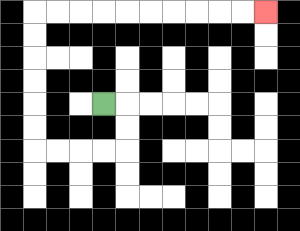{'start': '[4, 4]', 'end': '[11, 0]', 'path_directions': 'R,D,D,L,L,L,L,U,U,U,U,U,U,R,R,R,R,R,R,R,R,R,R', 'path_coordinates': '[[4, 4], [5, 4], [5, 5], [5, 6], [4, 6], [3, 6], [2, 6], [1, 6], [1, 5], [1, 4], [1, 3], [1, 2], [1, 1], [1, 0], [2, 0], [3, 0], [4, 0], [5, 0], [6, 0], [7, 0], [8, 0], [9, 0], [10, 0], [11, 0]]'}